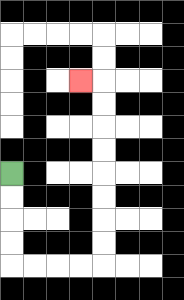{'start': '[0, 7]', 'end': '[3, 3]', 'path_directions': 'D,D,D,D,R,R,R,R,U,U,U,U,U,U,U,U,L', 'path_coordinates': '[[0, 7], [0, 8], [0, 9], [0, 10], [0, 11], [1, 11], [2, 11], [3, 11], [4, 11], [4, 10], [4, 9], [4, 8], [4, 7], [4, 6], [4, 5], [4, 4], [4, 3], [3, 3]]'}